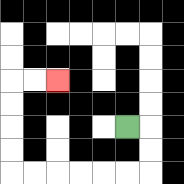{'start': '[5, 5]', 'end': '[2, 3]', 'path_directions': 'R,D,D,L,L,L,L,L,L,U,U,U,U,R,R', 'path_coordinates': '[[5, 5], [6, 5], [6, 6], [6, 7], [5, 7], [4, 7], [3, 7], [2, 7], [1, 7], [0, 7], [0, 6], [0, 5], [0, 4], [0, 3], [1, 3], [2, 3]]'}